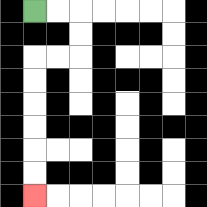{'start': '[1, 0]', 'end': '[1, 8]', 'path_directions': 'R,R,D,D,L,L,D,D,D,D,D,D', 'path_coordinates': '[[1, 0], [2, 0], [3, 0], [3, 1], [3, 2], [2, 2], [1, 2], [1, 3], [1, 4], [1, 5], [1, 6], [1, 7], [1, 8]]'}